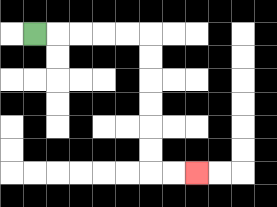{'start': '[1, 1]', 'end': '[8, 7]', 'path_directions': 'R,R,R,R,R,D,D,D,D,D,D,R,R', 'path_coordinates': '[[1, 1], [2, 1], [3, 1], [4, 1], [5, 1], [6, 1], [6, 2], [6, 3], [6, 4], [6, 5], [6, 6], [6, 7], [7, 7], [8, 7]]'}